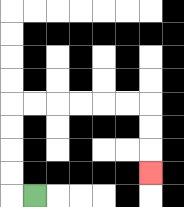{'start': '[1, 8]', 'end': '[6, 7]', 'path_directions': 'L,U,U,U,U,R,R,R,R,R,R,D,D,D', 'path_coordinates': '[[1, 8], [0, 8], [0, 7], [0, 6], [0, 5], [0, 4], [1, 4], [2, 4], [3, 4], [4, 4], [5, 4], [6, 4], [6, 5], [6, 6], [6, 7]]'}